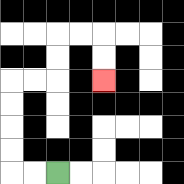{'start': '[2, 7]', 'end': '[4, 3]', 'path_directions': 'L,L,U,U,U,U,R,R,U,U,R,R,D,D', 'path_coordinates': '[[2, 7], [1, 7], [0, 7], [0, 6], [0, 5], [0, 4], [0, 3], [1, 3], [2, 3], [2, 2], [2, 1], [3, 1], [4, 1], [4, 2], [4, 3]]'}